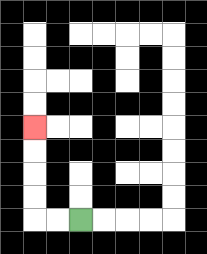{'start': '[3, 9]', 'end': '[1, 5]', 'path_directions': 'L,L,U,U,U,U', 'path_coordinates': '[[3, 9], [2, 9], [1, 9], [1, 8], [1, 7], [1, 6], [1, 5]]'}